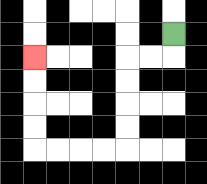{'start': '[7, 1]', 'end': '[1, 2]', 'path_directions': 'D,L,L,D,D,D,D,L,L,L,L,U,U,U,U', 'path_coordinates': '[[7, 1], [7, 2], [6, 2], [5, 2], [5, 3], [5, 4], [5, 5], [5, 6], [4, 6], [3, 6], [2, 6], [1, 6], [1, 5], [1, 4], [1, 3], [1, 2]]'}